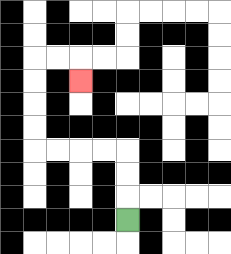{'start': '[5, 9]', 'end': '[3, 3]', 'path_directions': 'U,U,U,L,L,L,L,U,U,U,U,R,R,D', 'path_coordinates': '[[5, 9], [5, 8], [5, 7], [5, 6], [4, 6], [3, 6], [2, 6], [1, 6], [1, 5], [1, 4], [1, 3], [1, 2], [2, 2], [3, 2], [3, 3]]'}